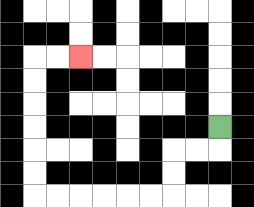{'start': '[9, 5]', 'end': '[3, 2]', 'path_directions': 'D,L,L,D,D,L,L,L,L,L,L,U,U,U,U,U,U,R,R', 'path_coordinates': '[[9, 5], [9, 6], [8, 6], [7, 6], [7, 7], [7, 8], [6, 8], [5, 8], [4, 8], [3, 8], [2, 8], [1, 8], [1, 7], [1, 6], [1, 5], [1, 4], [1, 3], [1, 2], [2, 2], [3, 2]]'}